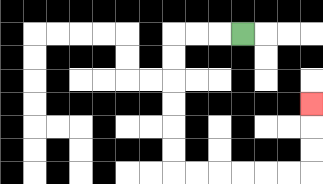{'start': '[10, 1]', 'end': '[13, 4]', 'path_directions': 'L,L,L,D,D,D,D,D,D,R,R,R,R,R,R,U,U,U', 'path_coordinates': '[[10, 1], [9, 1], [8, 1], [7, 1], [7, 2], [7, 3], [7, 4], [7, 5], [7, 6], [7, 7], [8, 7], [9, 7], [10, 7], [11, 7], [12, 7], [13, 7], [13, 6], [13, 5], [13, 4]]'}